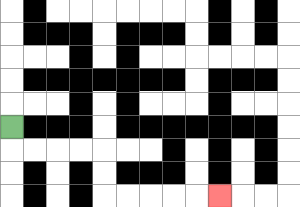{'start': '[0, 5]', 'end': '[9, 8]', 'path_directions': 'D,R,R,R,R,D,D,R,R,R,R,R', 'path_coordinates': '[[0, 5], [0, 6], [1, 6], [2, 6], [3, 6], [4, 6], [4, 7], [4, 8], [5, 8], [6, 8], [7, 8], [8, 8], [9, 8]]'}